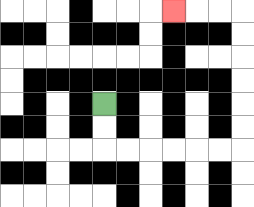{'start': '[4, 4]', 'end': '[7, 0]', 'path_directions': 'D,D,R,R,R,R,R,R,U,U,U,U,U,U,L,L,L', 'path_coordinates': '[[4, 4], [4, 5], [4, 6], [5, 6], [6, 6], [7, 6], [8, 6], [9, 6], [10, 6], [10, 5], [10, 4], [10, 3], [10, 2], [10, 1], [10, 0], [9, 0], [8, 0], [7, 0]]'}